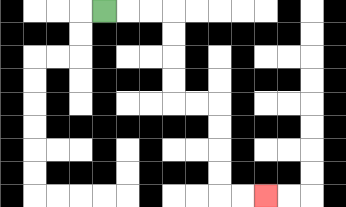{'start': '[4, 0]', 'end': '[11, 8]', 'path_directions': 'R,R,R,D,D,D,D,R,R,D,D,D,D,R,R', 'path_coordinates': '[[4, 0], [5, 0], [6, 0], [7, 0], [7, 1], [7, 2], [7, 3], [7, 4], [8, 4], [9, 4], [9, 5], [9, 6], [9, 7], [9, 8], [10, 8], [11, 8]]'}